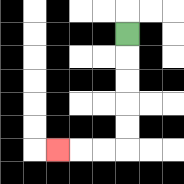{'start': '[5, 1]', 'end': '[2, 6]', 'path_directions': 'D,D,D,D,D,L,L,L', 'path_coordinates': '[[5, 1], [5, 2], [5, 3], [5, 4], [5, 5], [5, 6], [4, 6], [3, 6], [2, 6]]'}